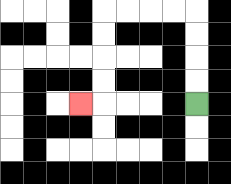{'start': '[8, 4]', 'end': '[3, 4]', 'path_directions': 'U,U,U,U,L,L,L,L,D,D,D,D,L', 'path_coordinates': '[[8, 4], [8, 3], [8, 2], [8, 1], [8, 0], [7, 0], [6, 0], [5, 0], [4, 0], [4, 1], [4, 2], [4, 3], [4, 4], [3, 4]]'}